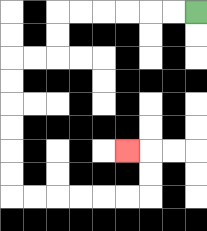{'start': '[8, 0]', 'end': '[5, 6]', 'path_directions': 'L,L,L,L,L,L,D,D,L,L,D,D,D,D,D,D,R,R,R,R,R,R,U,U,L', 'path_coordinates': '[[8, 0], [7, 0], [6, 0], [5, 0], [4, 0], [3, 0], [2, 0], [2, 1], [2, 2], [1, 2], [0, 2], [0, 3], [0, 4], [0, 5], [0, 6], [0, 7], [0, 8], [1, 8], [2, 8], [3, 8], [4, 8], [5, 8], [6, 8], [6, 7], [6, 6], [5, 6]]'}